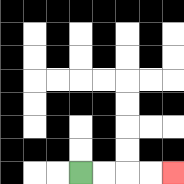{'start': '[3, 7]', 'end': '[7, 7]', 'path_directions': 'R,R,R,R', 'path_coordinates': '[[3, 7], [4, 7], [5, 7], [6, 7], [7, 7]]'}